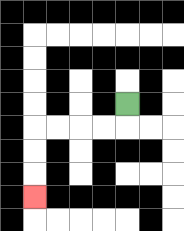{'start': '[5, 4]', 'end': '[1, 8]', 'path_directions': 'D,L,L,L,L,D,D,D', 'path_coordinates': '[[5, 4], [5, 5], [4, 5], [3, 5], [2, 5], [1, 5], [1, 6], [1, 7], [1, 8]]'}